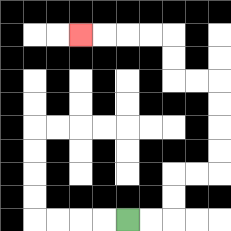{'start': '[5, 9]', 'end': '[3, 1]', 'path_directions': 'R,R,U,U,R,R,U,U,U,U,L,L,U,U,L,L,L,L', 'path_coordinates': '[[5, 9], [6, 9], [7, 9], [7, 8], [7, 7], [8, 7], [9, 7], [9, 6], [9, 5], [9, 4], [9, 3], [8, 3], [7, 3], [7, 2], [7, 1], [6, 1], [5, 1], [4, 1], [3, 1]]'}